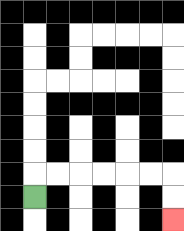{'start': '[1, 8]', 'end': '[7, 9]', 'path_directions': 'U,R,R,R,R,R,R,D,D', 'path_coordinates': '[[1, 8], [1, 7], [2, 7], [3, 7], [4, 7], [5, 7], [6, 7], [7, 7], [7, 8], [7, 9]]'}